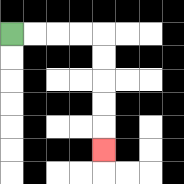{'start': '[0, 1]', 'end': '[4, 6]', 'path_directions': 'R,R,R,R,D,D,D,D,D', 'path_coordinates': '[[0, 1], [1, 1], [2, 1], [3, 1], [4, 1], [4, 2], [4, 3], [4, 4], [4, 5], [4, 6]]'}